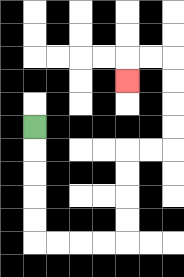{'start': '[1, 5]', 'end': '[5, 3]', 'path_directions': 'D,D,D,D,D,R,R,R,R,U,U,U,U,R,R,U,U,U,U,L,L,D', 'path_coordinates': '[[1, 5], [1, 6], [1, 7], [1, 8], [1, 9], [1, 10], [2, 10], [3, 10], [4, 10], [5, 10], [5, 9], [5, 8], [5, 7], [5, 6], [6, 6], [7, 6], [7, 5], [7, 4], [7, 3], [7, 2], [6, 2], [5, 2], [5, 3]]'}